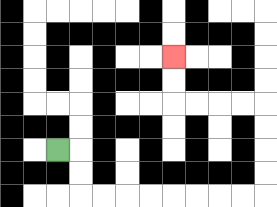{'start': '[2, 6]', 'end': '[7, 2]', 'path_directions': 'R,D,D,R,R,R,R,R,R,R,R,U,U,U,U,L,L,L,L,U,U', 'path_coordinates': '[[2, 6], [3, 6], [3, 7], [3, 8], [4, 8], [5, 8], [6, 8], [7, 8], [8, 8], [9, 8], [10, 8], [11, 8], [11, 7], [11, 6], [11, 5], [11, 4], [10, 4], [9, 4], [8, 4], [7, 4], [7, 3], [7, 2]]'}